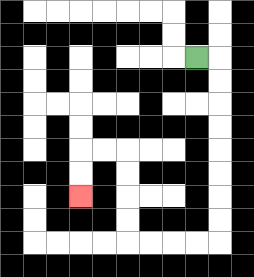{'start': '[8, 2]', 'end': '[3, 8]', 'path_directions': 'R,D,D,D,D,D,D,D,D,L,L,L,L,U,U,U,U,L,L,D,D', 'path_coordinates': '[[8, 2], [9, 2], [9, 3], [9, 4], [9, 5], [9, 6], [9, 7], [9, 8], [9, 9], [9, 10], [8, 10], [7, 10], [6, 10], [5, 10], [5, 9], [5, 8], [5, 7], [5, 6], [4, 6], [3, 6], [3, 7], [3, 8]]'}